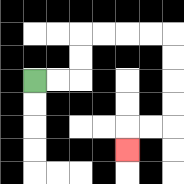{'start': '[1, 3]', 'end': '[5, 6]', 'path_directions': 'R,R,U,U,R,R,R,R,D,D,D,D,L,L,D', 'path_coordinates': '[[1, 3], [2, 3], [3, 3], [3, 2], [3, 1], [4, 1], [5, 1], [6, 1], [7, 1], [7, 2], [7, 3], [7, 4], [7, 5], [6, 5], [5, 5], [5, 6]]'}